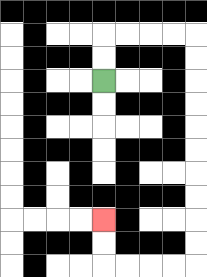{'start': '[4, 3]', 'end': '[4, 9]', 'path_directions': 'U,U,R,R,R,R,D,D,D,D,D,D,D,D,D,D,L,L,L,L,U,U', 'path_coordinates': '[[4, 3], [4, 2], [4, 1], [5, 1], [6, 1], [7, 1], [8, 1], [8, 2], [8, 3], [8, 4], [8, 5], [8, 6], [8, 7], [8, 8], [8, 9], [8, 10], [8, 11], [7, 11], [6, 11], [5, 11], [4, 11], [4, 10], [4, 9]]'}